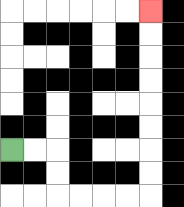{'start': '[0, 6]', 'end': '[6, 0]', 'path_directions': 'R,R,D,D,R,R,R,R,U,U,U,U,U,U,U,U', 'path_coordinates': '[[0, 6], [1, 6], [2, 6], [2, 7], [2, 8], [3, 8], [4, 8], [5, 8], [6, 8], [6, 7], [6, 6], [6, 5], [6, 4], [6, 3], [6, 2], [6, 1], [6, 0]]'}